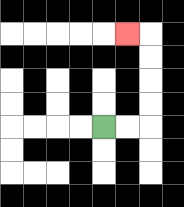{'start': '[4, 5]', 'end': '[5, 1]', 'path_directions': 'R,R,U,U,U,U,L', 'path_coordinates': '[[4, 5], [5, 5], [6, 5], [6, 4], [6, 3], [6, 2], [6, 1], [5, 1]]'}